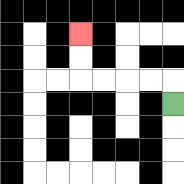{'start': '[7, 4]', 'end': '[3, 1]', 'path_directions': 'U,L,L,L,L,U,U', 'path_coordinates': '[[7, 4], [7, 3], [6, 3], [5, 3], [4, 3], [3, 3], [3, 2], [3, 1]]'}